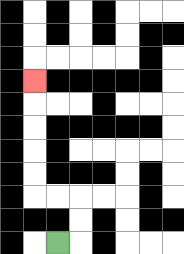{'start': '[2, 10]', 'end': '[1, 3]', 'path_directions': 'R,U,U,L,L,U,U,U,U,U', 'path_coordinates': '[[2, 10], [3, 10], [3, 9], [3, 8], [2, 8], [1, 8], [1, 7], [1, 6], [1, 5], [1, 4], [1, 3]]'}